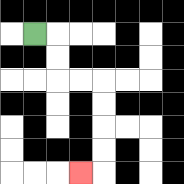{'start': '[1, 1]', 'end': '[3, 7]', 'path_directions': 'R,D,D,R,R,D,D,D,D,L', 'path_coordinates': '[[1, 1], [2, 1], [2, 2], [2, 3], [3, 3], [4, 3], [4, 4], [4, 5], [4, 6], [4, 7], [3, 7]]'}